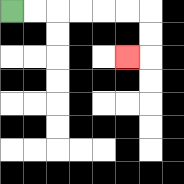{'start': '[0, 0]', 'end': '[5, 2]', 'path_directions': 'R,R,R,R,R,R,D,D,L', 'path_coordinates': '[[0, 0], [1, 0], [2, 0], [3, 0], [4, 0], [5, 0], [6, 0], [6, 1], [6, 2], [5, 2]]'}